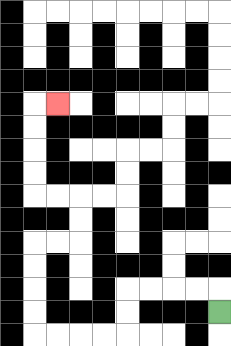{'start': '[9, 13]', 'end': '[2, 4]', 'path_directions': 'U,L,L,L,L,D,D,L,L,L,L,U,U,U,U,R,R,U,U,L,L,U,U,U,U,R', 'path_coordinates': '[[9, 13], [9, 12], [8, 12], [7, 12], [6, 12], [5, 12], [5, 13], [5, 14], [4, 14], [3, 14], [2, 14], [1, 14], [1, 13], [1, 12], [1, 11], [1, 10], [2, 10], [3, 10], [3, 9], [3, 8], [2, 8], [1, 8], [1, 7], [1, 6], [1, 5], [1, 4], [2, 4]]'}